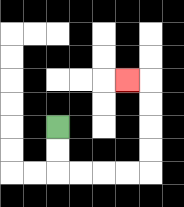{'start': '[2, 5]', 'end': '[5, 3]', 'path_directions': 'D,D,R,R,R,R,U,U,U,U,L', 'path_coordinates': '[[2, 5], [2, 6], [2, 7], [3, 7], [4, 7], [5, 7], [6, 7], [6, 6], [6, 5], [6, 4], [6, 3], [5, 3]]'}